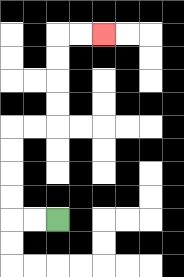{'start': '[2, 9]', 'end': '[4, 1]', 'path_directions': 'L,L,U,U,U,U,R,R,U,U,U,U,R,R', 'path_coordinates': '[[2, 9], [1, 9], [0, 9], [0, 8], [0, 7], [0, 6], [0, 5], [1, 5], [2, 5], [2, 4], [2, 3], [2, 2], [2, 1], [3, 1], [4, 1]]'}